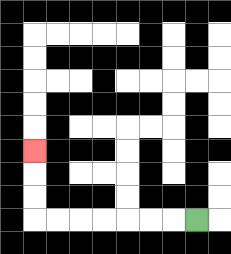{'start': '[8, 9]', 'end': '[1, 6]', 'path_directions': 'L,L,L,L,L,L,L,U,U,U', 'path_coordinates': '[[8, 9], [7, 9], [6, 9], [5, 9], [4, 9], [3, 9], [2, 9], [1, 9], [1, 8], [1, 7], [1, 6]]'}